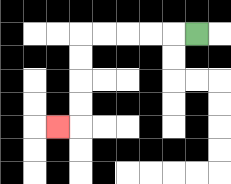{'start': '[8, 1]', 'end': '[2, 5]', 'path_directions': 'L,L,L,L,L,D,D,D,D,L', 'path_coordinates': '[[8, 1], [7, 1], [6, 1], [5, 1], [4, 1], [3, 1], [3, 2], [3, 3], [3, 4], [3, 5], [2, 5]]'}